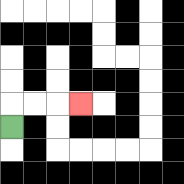{'start': '[0, 5]', 'end': '[3, 4]', 'path_directions': 'U,R,R,R', 'path_coordinates': '[[0, 5], [0, 4], [1, 4], [2, 4], [3, 4]]'}